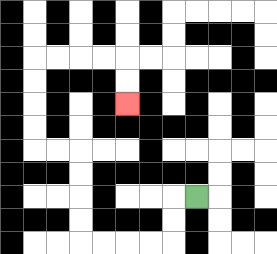{'start': '[8, 8]', 'end': '[5, 4]', 'path_directions': 'L,D,D,L,L,L,L,U,U,U,U,L,L,U,U,U,U,R,R,R,R,D,D', 'path_coordinates': '[[8, 8], [7, 8], [7, 9], [7, 10], [6, 10], [5, 10], [4, 10], [3, 10], [3, 9], [3, 8], [3, 7], [3, 6], [2, 6], [1, 6], [1, 5], [1, 4], [1, 3], [1, 2], [2, 2], [3, 2], [4, 2], [5, 2], [5, 3], [5, 4]]'}